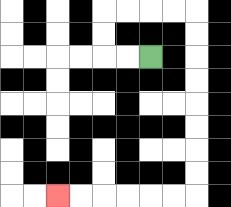{'start': '[6, 2]', 'end': '[2, 8]', 'path_directions': 'L,L,U,U,R,R,R,R,D,D,D,D,D,D,D,D,L,L,L,L,L,L', 'path_coordinates': '[[6, 2], [5, 2], [4, 2], [4, 1], [4, 0], [5, 0], [6, 0], [7, 0], [8, 0], [8, 1], [8, 2], [8, 3], [8, 4], [8, 5], [8, 6], [8, 7], [8, 8], [7, 8], [6, 8], [5, 8], [4, 8], [3, 8], [2, 8]]'}